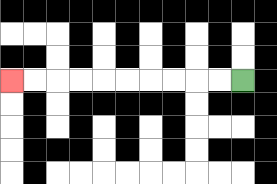{'start': '[10, 3]', 'end': '[0, 3]', 'path_directions': 'L,L,L,L,L,L,L,L,L,L', 'path_coordinates': '[[10, 3], [9, 3], [8, 3], [7, 3], [6, 3], [5, 3], [4, 3], [3, 3], [2, 3], [1, 3], [0, 3]]'}